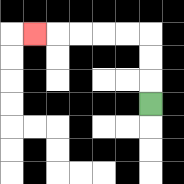{'start': '[6, 4]', 'end': '[1, 1]', 'path_directions': 'U,U,U,L,L,L,L,L', 'path_coordinates': '[[6, 4], [6, 3], [6, 2], [6, 1], [5, 1], [4, 1], [3, 1], [2, 1], [1, 1]]'}